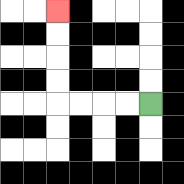{'start': '[6, 4]', 'end': '[2, 0]', 'path_directions': 'L,L,L,L,U,U,U,U', 'path_coordinates': '[[6, 4], [5, 4], [4, 4], [3, 4], [2, 4], [2, 3], [2, 2], [2, 1], [2, 0]]'}